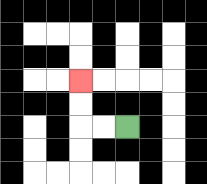{'start': '[5, 5]', 'end': '[3, 3]', 'path_directions': 'L,L,U,U', 'path_coordinates': '[[5, 5], [4, 5], [3, 5], [3, 4], [3, 3]]'}